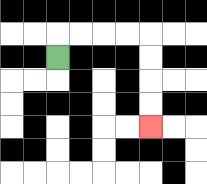{'start': '[2, 2]', 'end': '[6, 5]', 'path_directions': 'U,R,R,R,R,D,D,D,D', 'path_coordinates': '[[2, 2], [2, 1], [3, 1], [4, 1], [5, 1], [6, 1], [6, 2], [6, 3], [6, 4], [6, 5]]'}